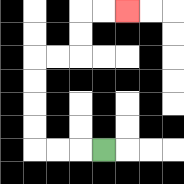{'start': '[4, 6]', 'end': '[5, 0]', 'path_directions': 'L,L,L,U,U,U,U,R,R,U,U,R,R', 'path_coordinates': '[[4, 6], [3, 6], [2, 6], [1, 6], [1, 5], [1, 4], [1, 3], [1, 2], [2, 2], [3, 2], [3, 1], [3, 0], [4, 0], [5, 0]]'}